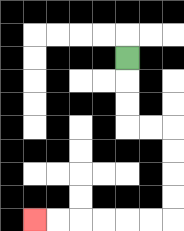{'start': '[5, 2]', 'end': '[1, 9]', 'path_directions': 'D,D,D,R,R,D,D,D,D,L,L,L,L,L,L', 'path_coordinates': '[[5, 2], [5, 3], [5, 4], [5, 5], [6, 5], [7, 5], [7, 6], [7, 7], [7, 8], [7, 9], [6, 9], [5, 9], [4, 9], [3, 9], [2, 9], [1, 9]]'}